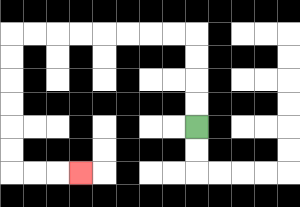{'start': '[8, 5]', 'end': '[3, 7]', 'path_directions': 'U,U,U,U,L,L,L,L,L,L,L,L,D,D,D,D,D,D,R,R,R', 'path_coordinates': '[[8, 5], [8, 4], [8, 3], [8, 2], [8, 1], [7, 1], [6, 1], [5, 1], [4, 1], [3, 1], [2, 1], [1, 1], [0, 1], [0, 2], [0, 3], [0, 4], [0, 5], [0, 6], [0, 7], [1, 7], [2, 7], [3, 7]]'}